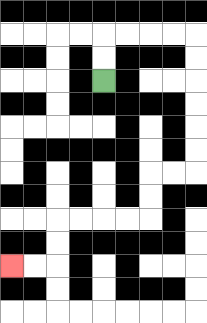{'start': '[4, 3]', 'end': '[0, 11]', 'path_directions': 'U,U,R,R,R,R,D,D,D,D,D,D,L,L,D,D,L,L,L,L,D,D,L,L', 'path_coordinates': '[[4, 3], [4, 2], [4, 1], [5, 1], [6, 1], [7, 1], [8, 1], [8, 2], [8, 3], [8, 4], [8, 5], [8, 6], [8, 7], [7, 7], [6, 7], [6, 8], [6, 9], [5, 9], [4, 9], [3, 9], [2, 9], [2, 10], [2, 11], [1, 11], [0, 11]]'}